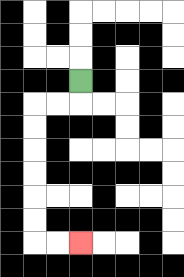{'start': '[3, 3]', 'end': '[3, 10]', 'path_directions': 'D,L,L,D,D,D,D,D,D,R,R', 'path_coordinates': '[[3, 3], [3, 4], [2, 4], [1, 4], [1, 5], [1, 6], [1, 7], [1, 8], [1, 9], [1, 10], [2, 10], [3, 10]]'}